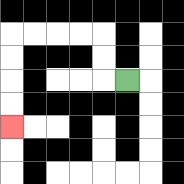{'start': '[5, 3]', 'end': '[0, 5]', 'path_directions': 'L,U,U,L,L,L,L,D,D,D,D', 'path_coordinates': '[[5, 3], [4, 3], [4, 2], [4, 1], [3, 1], [2, 1], [1, 1], [0, 1], [0, 2], [0, 3], [0, 4], [0, 5]]'}